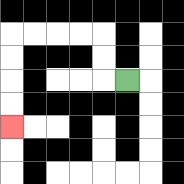{'start': '[5, 3]', 'end': '[0, 5]', 'path_directions': 'L,U,U,L,L,L,L,D,D,D,D', 'path_coordinates': '[[5, 3], [4, 3], [4, 2], [4, 1], [3, 1], [2, 1], [1, 1], [0, 1], [0, 2], [0, 3], [0, 4], [0, 5]]'}